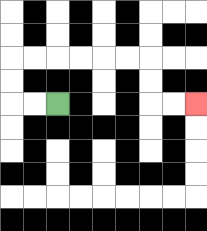{'start': '[2, 4]', 'end': '[8, 4]', 'path_directions': 'L,L,U,U,R,R,R,R,R,R,D,D,R,R', 'path_coordinates': '[[2, 4], [1, 4], [0, 4], [0, 3], [0, 2], [1, 2], [2, 2], [3, 2], [4, 2], [5, 2], [6, 2], [6, 3], [6, 4], [7, 4], [8, 4]]'}